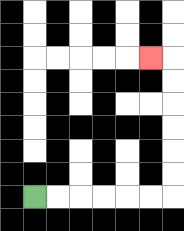{'start': '[1, 8]', 'end': '[6, 2]', 'path_directions': 'R,R,R,R,R,R,U,U,U,U,U,U,L', 'path_coordinates': '[[1, 8], [2, 8], [3, 8], [4, 8], [5, 8], [6, 8], [7, 8], [7, 7], [7, 6], [7, 5], [7, 4], [7, 3], [7, 2], [6, 2]]'}